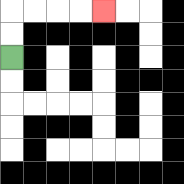{'start': '[0, 2]', 'end': '[4, 0]', 'path_directions': 'U,U,R,R,R,R', 'path_coordinates': '[[0, 2], [0, 1], [0, 0], [1, 0], [2, 0], [3, 0], [4, 0]]'}